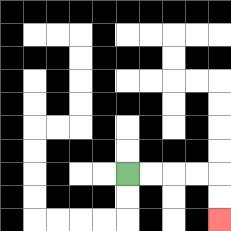{'start': '[5, 7]', 'end': '[9, 9]', 'path_directions': 'R,R,R,R,D,D', 'path_coordinates': '[[5, 7], [6, 7], [7, 7], [8, 7], [9, 7], [9, 8], [9, 9]]'}